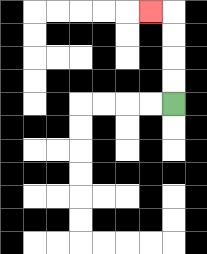{'start': '[7, 4]', 'end': '[6, 0]', 'path_directions': 'U,U,U,U,L', 'path_coordinates': '[[7, 4], [7, 3], [7, 2], [7, 1], [7, 0], [6, 0]]'}